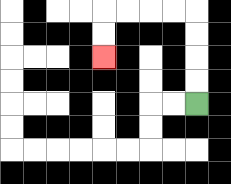{'start': '[8, 4]', 'end': '[4, 2]', 'path_directions': 'U,U,U,U,L,L,L,L,D,D', 'path_coordinates': '[[8, 4], [8, 3], [8, 2], [8, 1], [8, 0], [7, 0], [6, 0], [5, 0], [4, 0], [4, 1], [4, 2]]'}